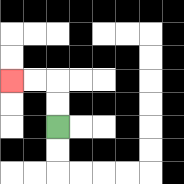{'start': '[2, 5]', 'end': '[0, 3]', 'path_directions': 'U,U,L,L', 'path_coordinates': '[[2, 5], [2, 4], [2, 3], [1, 3], [0, 3]]'}